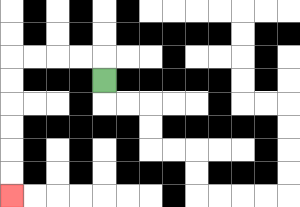{'start': '[4, 3]', 'end': '[0, 8]', 'path_directions': 'U,L,L,L,L,D,D,D,D,D,D', 'path_coordinates': '[[4, 3], [4, 2], [3, 2], [2, 2], [1, 2], [0, 2], [0, 3], [0, 4], [0, 5], [0, 6], [0, 7], [0, 8]]'}